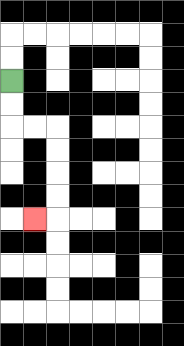{'start': '[0, 3]', 'end': '[1, 9]', 'path_directions': 'D,D,R,R,D,D,D,D,L', 'path_coordinates': '[[0, 3], [0, 4], [0, 5], [1, 5], [2, 5], [2, 6], [2, 7], [2, 8], [2, 9], [1, 9]]'}